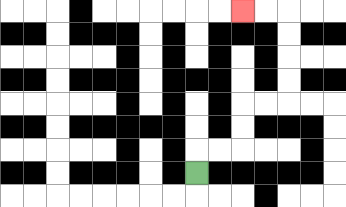{'start': '[8, 7]', 'end': '[10, 0]', 'path_directions': 'U,R,R,U,U,R,R,U,U,U,U,L,L', 'path_coordinates': '[[8, 7], [8, 6], [9, 6], [10, 6], [10, 5], [10, 4], [11, 4], [12, 4], [12, 3], [12, 2], [12, 1], [12, 0], [11, 0], [10, 0]]'}